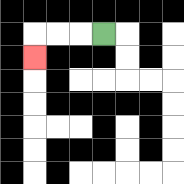{'start': '[4, 1]', 'end': '[1, 2]', 'path_directions': 'L,L,L,D', 'path_coordinates': '[[4, 1], [3, 1], [2, 1], [1, 1], [1, 2]]'}